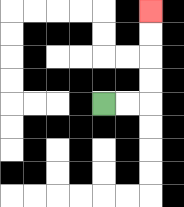{'start': '[4, 4]', 'end': '[6, 0]', 'path_directions': 'R,R,U,U,U,U', 'path_coordinates': '[[4, 4], [5, 4], [6, 4], [6, 3], [6, 2], [6, 1], [6, 0]]'}